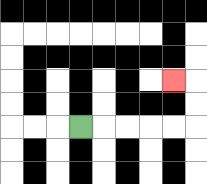{'start': '[3, 5]', 'end': '[7, 3]', 'path_directions': 'R,R,R,R,R,U,U,L', 'path_coordinates': '[[3, 5], [4, 5], [5, 5], [6, 5], [7, 5], [8, 5], [8, 4], [8, 3], [7, 3]]'}